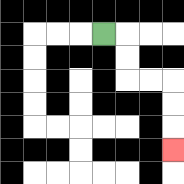{'start': '[4, 1]', 'end': '[7, 6]', 'path_directions': 'R,D,D,R,R,D,D,D', 'path_coordinates': '[[4, 1], [5, 1], [5, 2], [5, 3], [6, 3], [7, 3], [7, 4], [7, 5], [7, 6]]'}